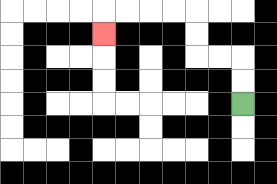{'start': '[10, 4]', 'end': '[4, 1]', 'path_directions': 'U,U,L,L,U,U,L,L,L,L,D', 'path_coordinates': '[[10, 4], [10, 3], [10, 2], [9, 2], [8, 2], [8, 1], [8, 0], [7, 0], [6, 0], [5, 0], [4, 0], [4, 1]]'}